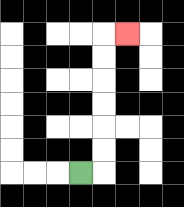{'start': '[3, 7]', 'end': '[5, 1]', 'path_directions': 'R,U,U,U,U,U,U,R', 'path_coordinates': '[[3, 7], [4, 7], [4, 6], [4, 5], [4, 4], [4, 3], [4, 2], [4, 1], [5, 1]]'}